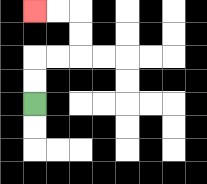{'start': '[1, 4]', 'end': '[1, 0]', 'path_directions': 'U,U,R,R,U,U,L,L', 'path_coordinates': '[[1, 4], [1, 3], [1, 2], [2, 2], [3, 2], [3, 1], [3, 0], [2, 0], [1, 0]]'}